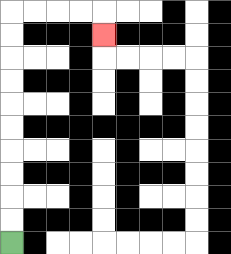{'start': '[0, 10]', 'end': '[4, 1]', 'path_directions': 'U,U,U,U,U,U,U,U,U,U,R,R,R,R,D', 'path_coordinates': '[[0, 10], [0, 9], [0, 8], [0, 7], [0, 6], [0, 5], [0, 4], [0, 3], [0, 2], [0, 1], [0, 0], [1, 0], [2, 0], [3, 0], [4, 0], [4, 1]]'}